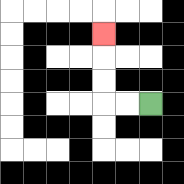{'start': '[6, 4]', 'end': '[4, 1]', 'path_directions': 'L,L,U,U,U', 'path_coordinates': '[[6, 4], [5, 4], [4, 4], [4, 3], [4, 2], [4, 1]]'}